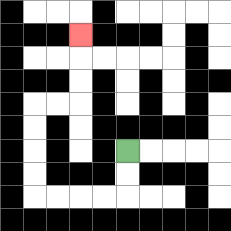{'start': '[5, 6]', 'end': '[3, 1]', 'path_directions': 'D,D,L,L,L,L,U,U,U,U,R,R,U,U,U', 'path_coordinates': '[[5, 6], [5, 7], [5, 8], [4, 8], [3, 8], [2, 8], [1, 8], [1, 7], [1, 6], [1, 5], [1, 4], [2, 4], [3, 4], [3, 3], [3, 2], [3, 1]]'}